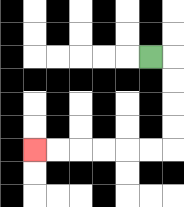{'start': '[6, 2]', 'end': '[1, 6]', 'path_directions': 'R,D,D,D,D,L,L,L,L,L,L', 'path_coordinates': '[[6, 2], [7, 2], [7, 3], [7, 4], [7, 5], [7, 6], [6, 6], [5, 6], [4, 6], [3, 6], [2, 6], [1, 6]]'}